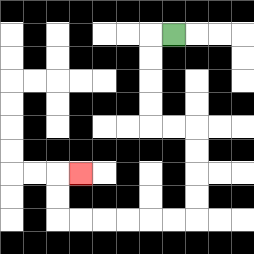{'start': '[7, 1]', 'end': '[3, 7]', 'path_directions': 'L,D,D,D,D,R,R,D,D,D,D,L,L,L,L,L,L,U,U,R', 'path_coordinates': '[[7, 1], [6, 1], [6, 2], [6, 3], [6, 4], [6, 5], [7, 5], [8, 5], [8, 6], [8, 7], [8, 8], [8, 9], [7, 9], [6, 9], [5, 9], [4, 9], [3, 9], [2, 9], [2, 8], [2, 7], [3, 7]]'}